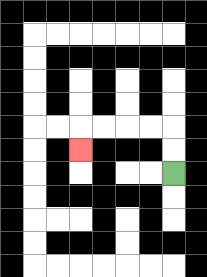{'start': '[7, 7]', 'end': '[3, 6]', 'path_directions': 'U,U,L,L,L,L,D', 'path_coordinates': '[[7, 7], [7, 6], [7, 5], [6, 5], [5, 5], [4, 5], [3, 5], [3, 6]]'}